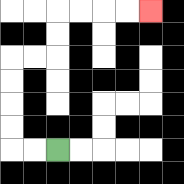{'start': '[2, 6]', 'end': '[6, 0]', 'path_directions': 'L,L,U,U,U,U,R,R,U,U,R,R,R,R', 'path_coordinates': '[[2, 6], [1, 6], [0, 6], [0, 5], [0, 4], [0, 3], [0, 2], [1, 2], [2, 2], [2, 1], [2, 0], [3, 0], [4, 0], [5, 0], [6, 0]]'}